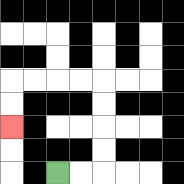{'start': '[2, 7]', 'end': '[0, 5]', 'path_directions': 'R,R,U,U,U,U,L,L,L,L,D,D', 'path_coordinates': '[[2, 7], [3, 7], [4, 7], [4, 6], [4, 5], [4, 4], [4, 3], [3, 3], [2, 3], [1, 3], [0, 3], [0, 4], [0, 5]]'}